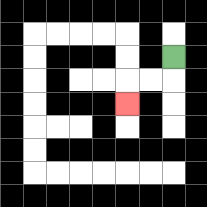{'start': '[7, 2]', 'end': '[5, 4]', 'path_directions': 'D,L,L,D', 'path_coordinates': '[[7, 2], [7, 3], [6, 3], [5, 3], [5, 4]]'}